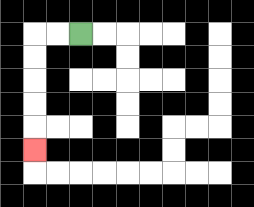{'start': '[3, 1]', 'end': '[1, 6]', 'path_directions': 'L,L,D,D,D,D,D', 'path_coordinates': '[[3, 1], [2, 1], [1, 1], [1, 2], [1, 3], [1, 4], [1, 5], [1, 6]]'}